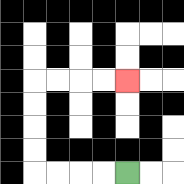{'start': '[5, 7]', 'end': '[5, 3]', 'path_directions': 'L,L,L,L,U,U,U,U,R,R,R,R', 'path_coordinates': '[[5, 7], [4, 7], [3, 7], [2, 7], [1, 7], [1, 6], [1, 5], [1, 4], [1, 3], [2, 3], [3, 3], [4, 3], [5, 3]]'}